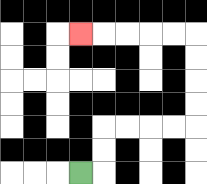{'start': '[3, 7]', 'end': '[3, 1]', 'path_directions': 'R,U,U,R,R,R,R,U,U,U,U,L,L,L,L,L', 'path_coordinates': '[[3, 7], [4, 7], [4, 6], [4, 5], [5, 5], [6, 5], [7, 5], [8, 5], [8, 4], [8, 3], [8, 2], [8, 1], [7, 1], [6, 1], [5, 1], [4, 1], [3, 1]]'}